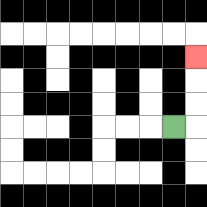{'start': '[7, 5]', 'end': '[8, 2]', 'path_directions': 'R,U,U,U', 'path_coordinates': '[[7, 5], [8, 5], [8, 4], [8, 3], [8, 2]]'}